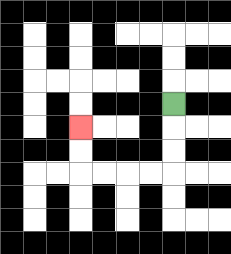{'start': '[7, 4]', 'end': '[3, 5]', 'path_directions': 'D,D,D,L,L,L,L,U,U', 'path_coordinates': '[[7, 4], [7, 5], [7, 6], [7, 7], [6, 7], [5, 7], [4, 7], [3, 7], [3, 6], [3, 5]]'}